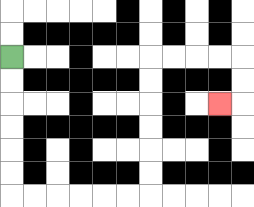{'start': '[0, 2]', 'end': '[9, 4]', 'path_directions': 'D,D,D,D,D,D,R,R,R,R,R,R,U,U,U,U,U,U,R,R,R,R,D,D,L', 'path_coordinates': '[[0, 2], [0, 3], [0, 4], [0, 5], [0, 6], [0, 7], [0, 8], [1, 8], [2, 8], [3, 8], [4, 8], [5, 8], [6, 8], [6, 7], [6, 6], [6, 5], [6, 4], [6, 3], [6, 2], [7, 2], [8, 2], [9, 2], [10, 2], [10, 3], [10, 4], [9, 4]]'}